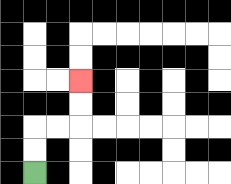{'start': '[1, 7]', 'end': '[3, 3]', 'path_directions': 'U,U,R,R,U,U', 'path_coordinates': '[[1, 7], [1, 6], [1, 5], [2, 5], [3, 5], [3, 4], [3, 3]]'}